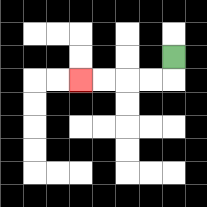{'start': '[7, 2]', 'end': '[3, 3]', 'path_directions': 'D,L,L,L,L', 'path_coordinates': '[[7, 2], [7, 3], [6, 3], [5, 3], [4, 3], [3, 3]]'}